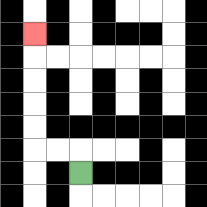{'start': '[3, 7]', 'end': '[1, 1]', 'path_directions': 'U,L,L,U,U,U,U,U', 'path_coordinates': '[[3, 7], [3, 6], [2, 6], [1, 6], [1, 5], [1, 4], [1, 3], [1, 2], [1, 1]]'}